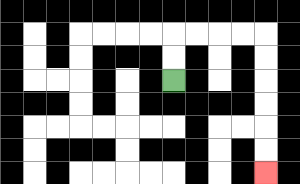{'start': '[7, 3]', 'end': '[11, 7]', 'path_directions': 'U,U,R,R,R,R,D,D,D,D,D,D', 'path_coordinates': '[[7, 3], [7, 2], [7, 1], [8, 1], [9, 1], [10, 1], [11, 1], [11, 2], [11, 3], [11, 4], [11, 5], [11, 6], [11, 7]]'}